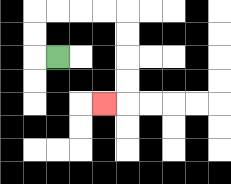{'start': '[2, 2]', 'end': '[4, 4]', 'path_directions': 'L,U,U,R,R,R,R,D,D,D,D,L', 'path_coordinates': '[[2, 2], [1, 2], [1, 1], [1, 0], [2, 0], [3, 0], [4, 0], [5, 0], [5, 1], [5, 2], [5, 3], [5, 4], [4, 4]]'}